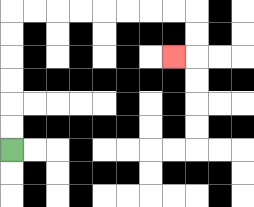{'start': '[0, 6]', 'end': '[7, 2]', 'path_directions': 'U,U,U,U,U,U,R,R,R,R,R,R,R,R,D,D,L', 'path_coordinates': '[[0, 6], [0, 5], [0, 4], [0, 3], [0, 2], [0, 1], [0, 0], [1, 0], [2, 0], [3, 0], [4, 0], [5, 0], [6, 0], [7, 0], [8, 0], [8, 1], [8, 2], [7, 2]]'}